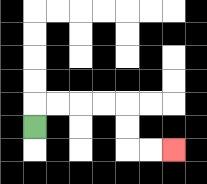{'start': '[1, 5]', 'end': '[7, 6]', 'path_directions': 'U,R,R,R,R,D,D,R,R', 'path_coordinates': '[[1, 5], [1, 4], [2, 4], [3, 4], [4, 4], [5, 4], [5, 5], [5, 6], [6, 6], [7, 6]]'}